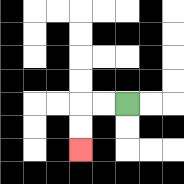{'start': '[5, 4]', 'end': '[3, 6]', 'path_directions': 'L,L,D,D', 'path_coordinates': '[[5, 4], [4, 4], [3, 4], [3, 5], [3, 6]]'}